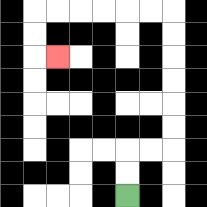{'start': '[5, 8]', 'end': '[2, 2]', 'path_directions': 'U,U,R,R,U,U,U,U,U,U,L,L,L,L,L,L,D,D,R', 'path_coordinates': '[[5, 8], [5, 7], [5, 6], [6, 6], [7, 6], [7, 5], [7, 4], [7, 3], [7, 2], [7, 1], [7, 0], [6, 0], [5, 0], [4, 0], [3, 0], [2, 0], [1, 0], [1, 1], [1, 2], [2, 2]]'}